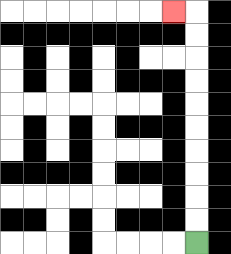{'start': '[8, 10]', 'end': '[7, 0]', 'path_directions': 'U,U,U,U,U,U,U,U,U,U,L', 'path_coordinates': '[[8, 10], [8, 9], [8, 8], [8, 7], [8, 6], [8, 5], [8, 4], [8, 3], [8, 2], [8, 1], [8, 0], [7, 0]]'}